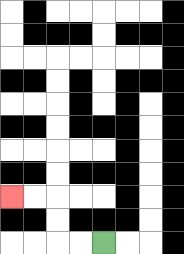{'start': '[4, 10]', 'end': '[0, 8]', 'path_directions': 'L,L,U,U,L,L', 'path_coordinates': '[[4, 10], [3, 10], [2, 10], [2, 9], [2, 8], [1, 8], [0, 8]]'}